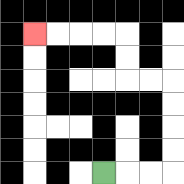{'start': '[4, 7]', 'end': '[1, 1]', 'path_directions': 'R,R,R,U,U,U,U,L,L,U,U,L,L,L,L', 'path_coordinates': '[[4, 7], [5, 7], [6, 7], [7, 7], [7, 6], [7, 5], [7, 4], [7, 3], [6, 3], [5, 3], [5, 2], [5, 1], [4, 1], [3, 1], [2, 1], [1, 1]]'}